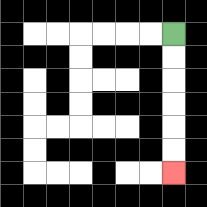{'start': '[7, 1]', 'end': '[7, 7]', 'path_directions': 'D,D,D,D,D,D', 'path_coordinates': '[[7, 1], [7, 2], [7, 3], [7, 4], [7, 5], [7, 6], [7, 7]]'}